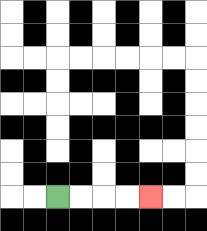{'start': '[2, 8]', 'end': '[6, 8]', 'path_directions': 'R,R,R,R', 'path_coordinates': '[[2, 8], [3, 8], [4, 8], [5, 8], [6, 8]]'}